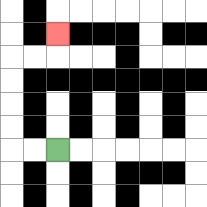{'start': '[2, 6]', 'end': '[2, 1]', 'path_directions': 'L,L,U,U,U,U,R,R,U', 'path_coordinates': '[[2, 6], [1, 6], [0, 6], [0, 5], [0, 4], [0, 3], [0, 2], [1, 2], [2, 2], [2, 1]]'}